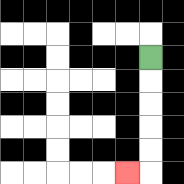{'start': '[6, 2]', 'end': '[5, 7]', 'path_directions': 'D,D,D,D,D,L', 'path_coordinates': '[[6, 2], [6, 3], [6, 4], [6, 5], [6, 6], [6, 7], [5, 7]]'}